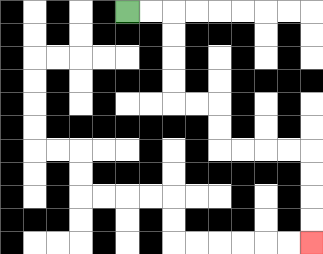{'start': '[5, 0]', 'end': '[13, 10]', 'path_directions': 'R,R,D,D,D,D,R,R,D,D,R,R,R,R,D,D,D,D', 'path_coordinates': '[[5, 0], [6, 0], [7, 0], [7, 1], [7, 2], [7, 3], [7, 4], [8, 4], [9, 4], [9, 5], [9, 6], [10, 6], [11, 6], [12, 6], [13, 6], [13, 7], [13, 8], [13, 9], [13, 10]]'}